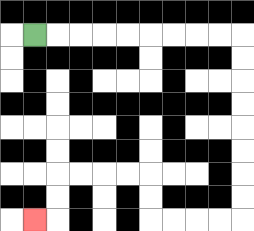{'start': '[1, 1]', 'end': '[1, 9]', 'path_directions': 'R,R,R,R,R,R,R,R,R,D,D,D,D,D,D,D,D,L,L,L,L,U,U,L,L,L,L,D,D,L', 'path_coordinates': '[[1, 1], [2, 1], [3, 1], [4, 1], [5, 1], [6, 1], [7, 1], [8, 1], [9, 1], [10, 1], [10, 2], [10, 3], [10, 4], [10, 5], [10, 6], [10, 7], [10, 8], [10, 9], [9, 9], [8, 9], [7, 9], [6, 9], [6, 8], [6, 7], [5, 7], [4, 7], [3, 7], [2, 7], [2, 8], [2, 9], [1, 9]]'}